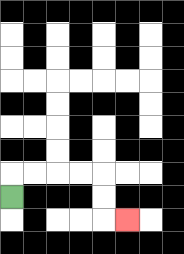{'start': '[0, 8]', 'end': '[5, 9]', 'path_directions': 'U,R,R,R,R,D,D,R', 'path_coordinates': '[[0, 8], [0, 7], [1, 7], [2, 7], [3, 7], [4, 7], [4, 8], [4, 9], [5, 9]]'}